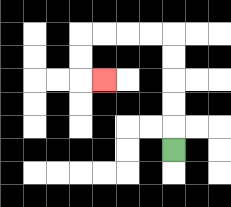{'start': '[7, 6]', 'end': '[4, 3]', 'path_directions': 'U,U,U,U,U,L,L,L,L,D,D,R', 'path_coordinates': '[[7, 6], [7, 5], [7, 4], [7, 3], [7, 2], [7, 1], [6, 1], [5, 1], [4, 1], [3, 1], [3, 2], [3, 3], [4, 3]]'}